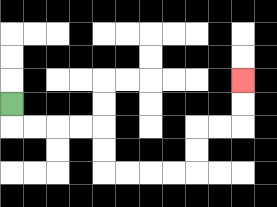{'start': '[0, 4]', 'end': '[10, 3]', 'path_directions': 'D,R,R,R,R,D,D,R,R,R,R,U,U,R,R,U,U', 'path_coordinates': '[[0, 4], [0, 5], [1, 5], [2, 5], [3, 5], [4, 5], [4, 6], [4, 7], [5, 7], [6, 7], [7, 7], [8, 7], [8, 6], [8, 5], [9, 5], [10, 5], [10, 4], [10, 3]]'}